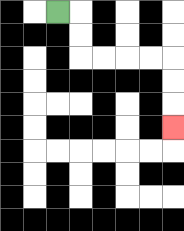{'start': '[2, 0]', 'end': '[7, 5]', 'path_directions': 'R,D,D,R,R,R,R,D,D,D', 'path_coordinates': '[[2, 0], [3, 0], [3, 1], [3, 2], [4, 2], [5, 2], [6, 2], [7, 2], [7, 3], [7, 4], [7, 5]]'}